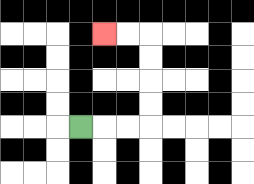{'start': '[3, 5]', 'end': '[4, 1]', 'path_directions': 'R,R,R,U,U,U,U,L,L', 'path_coordinates': '[[3, 5], [4, 5], [5, 5], [6, 5], [6, 4], [6, 3], [6, 2], [6, 1], [5, 1], [4, 1]]'}